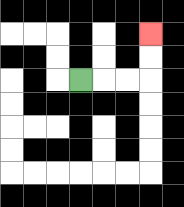{'start': '[3, 3]', 'end': '[6, 1]', 'path_directions': 'R,R,R,U,U', 'path_coordinates': '[[3, 3], [4, 3], [5, 3], [6, 3], [6, 2], [6, 1]]'}